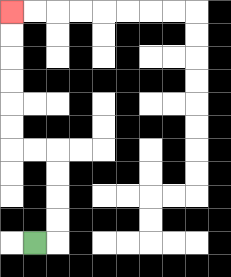{'start': '[1, 10]', 'end': '[0, 0]', 'path_directions': 'R,U,U,U,U,L,L,U,U,U,U,U,U', 'path_coordinates': '[[1, 10], [2, 10], [2, 9], [2, 8], [2, 7], [2, 6], [1, 6], [0, 6], [0, 5], [0, 4], [0, 3], [0, 2], [0, 1], [0, 0]]'}